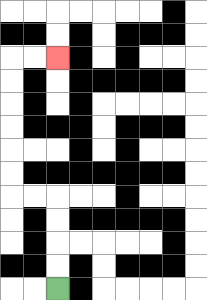{'start': '[2, 12]', 'end': '[2, 2]', 'path_directions': 'U,U,U,U,L,L,U,U,U,U,U,U,R,R', 'path_coordinates': '[[2, 12], [2, 11], [2, 10], [2, 9], [2, 8], [1, 8], [0, 8], [0, 7], [0, 6], [0, 5], [0, 4], [0, 3], [0, 2], [1, 2], [2, 2]]'}